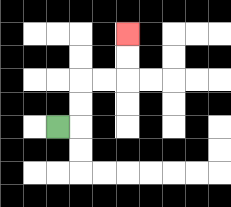{'start': '[2, 5]', 'end': '[5, 1]', 'path_directions': 'R,U,U,R,R,U,U', 'path_coordinates': '[[2, 5], [3, 5], [3, 4], [3, 3], [4, 3], [5, 3], [5, 2], [5, 1]]'}